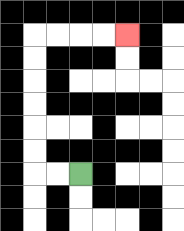{'start': '[3, 7]', 'end': '[5, 1]', 'path_directions': 'L,L,U,U,U,U,U,U,R,R,R,R', 'path_coordinates': '[[3, 7], [2, 7], [1, 7], [1, 6], [1, 5], [1, 4], [1, 3], [1, 2], [1, 1], [2, 1], [3, 1], [4, 1], [5, 1]]'}